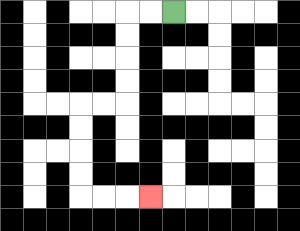{'start': '[7, 0]', 'end': '[6, 8]', 'path_directions': 'L,L,D,D,D,D,L,L,D,D,D,D,R,R,R', 'path_coordinates': '[[7, 0], [6, 0], [5, 0], [5, 1], [5, 2], [5, 3], [5, 4], [4, 4], [3, 4], [3, 5], [3, 6], [3, 7], [3, 8], [4, 8], [5, 8], [6, 8]]'}